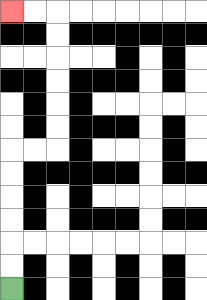{'start': '[0, 12]', 'end': '[0, 0]', 'path_directions': 'U,U,U,U,U,U,R,R,U,U,U,U,U,U,L,L', 'path_coordinates': '[[0, 12], [0, 11], [0, 10], [0, 9], [0, 8], [0, 7], [0, 6], [1, 6], [2, 6], [2, 5], [2, 4], [2, 3], [2, 2], [2, 1], [2, 0], [1, 0], [0, 0]]'}